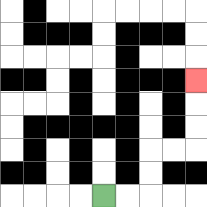{'start': '[4, 8]', 'end': '[8, 3]', 'path_directions': 'R,R,U,U,R,R,U,U,U', 'path_coordinates': '[[4, 8], [5, 8], [6, 8], [6, 7], [6, 6], [7, 6], [8, 6], [8, 5], [8, 4], [8, 3]]'}